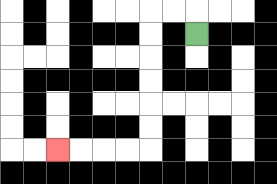{'start': '[8, 1]', 'end': '[2, 6]', 'path_directions': 'U,L,L,D,D,D,D,D,D,L,L,L,L', 'path_coordinates': '[[8, 1], [8, 0], [7, 0], [6, 0], [6, 1], [6, 2], [6, 3], [6, 4], [6, 5], [6, 6], [5, 6], [4, 6], [3, 6], [2, 6]]'}